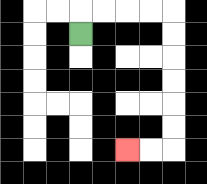{'start': '[3, 1]', 'end': '[5, 6]', 'path_directions': 'U,R,R,R,R,D,D,D,D,D,D,L,L', 'path_coordinates': '[[3, 1], [3, 0], [4, 0], [5, 0], [6, 0], [7, 0], [7, 1], [7, 2], [7, 3], [7, 4], [7, 5], [7, 6], [6, 6], [5, 6]]'}